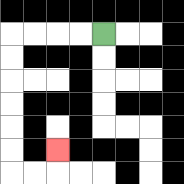{'start': '[4, 1]', 'end': '[2, 6]', 'path_directions': 'L,L,L,L,D,D,D,D,D,D,R,R,U', 'path_coordinates': '[[4, 1], [3, 1], [2, 1], [1, 1], [0, 1], [0, 2], [0, 3], [0, 4], [0, 5], [0, 6], [0, 7], [1, 7], [2, 7], [2, 6]]'}